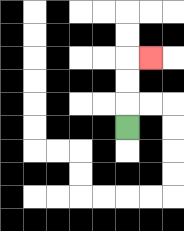{'start': '[5, 5]', 'end': '[6, 2]', 'path_directions': 'U,U,U,R', 'path_coordinates': '[[5, 5], [5, 4], [5, 3], [5, 2], [6, 2]]'}